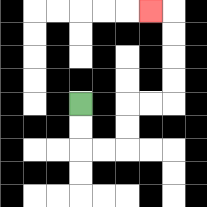{'start': '[3, 4]', 'end': '[6, 0]', 'path_directions': 'D,D,R,R,U,U,R,R,U,U,U,U,L', 'path_coordinates': '[[3, 4], [3, 5], [3, 6], [4, 6], [5, 6], [5, 5], [5, 4], [6, 4], [7, 4], [7, 3], [7, 2], [7, 1], [7, 0], [6, 0]]'}